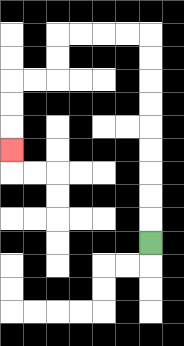{'start': '[6, 10]', 'end': '[0, 6]', 'path_directions': 'U,U,U,U,U,U,U,U,U,L,L,L,L,D,D,L,L,D,D,D', 'path_coordinates': '[[6, 10], [6, 9], [6, 8], [6, 7], [6, 6], [6, 5], [6, 4], [6, 3], [6, 2], [6, 1], [5, 1], [4, 1], [3, 1], [2, 1], [2, 2], [2, 3], [1, 3], [0, 3], [0, 4], [0, 5], [0, 6]]'}